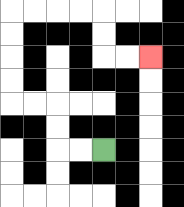{'start': '[4, 6]', 'end': '[6, 2]', 'path_directions': 'L,L,U,U,L,L,U,U,U,U,R,R,R,R,D,D,R,R', 'path_coordinates': '[[4, 6], [3, 6], [2, 6], [2, 5], [2, 4], [1, 4], [0, 4], [0, 3], [0, 2], [0, 1], [0, 0], [1, 0], [2, 0], [3, 0], [4, 0], [4, 1], [4, 2], [5, 2], [6, 2]]'}